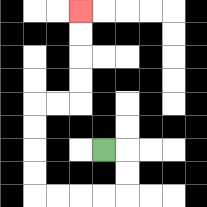{'start': '[4, 6]', 'end': '[3, 0]', 'path_directions': 'R,D,D,L,L,L,L,U,U,U,U,R,R,U,U,U,U', 'path_coordinates': '[[4, 6], [5, 6], [5, 7], [5, 8], [4, 8], [3, 8], [2, 8], [1, 8], [1, 7], [1, 6], [1, 5], [1, 4], [2, 4], [3, 4], [3, 3], [3, 2], [3, 1], [3, 0]]'}